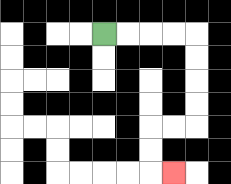{'start': '[4, 1]', 'end': '[7, 7]', 'path_directions': 'R,R,R,R,D,D,D,D,L,L,D,D,R', 'path_coordinates': '[[4, 1], [5, 1], [6, 1], [7, 1], [8, 1], [8, 2], [8, 3], [8, 4], [8, 5], [7, 5], [6, 5], [6, 6], [6, 7], [7, 7]]'}